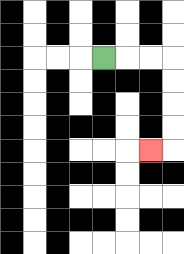{'start': '[4, 2]', 'end': '[6, 6]', 'path_directions': 'R,R,R,D,D,D,D,L', 'path_coordinates': '[[4, 2], [5, 2], [6, 2], [7, 2], [7, 3], [7, 4], [7, 5], [7, 6], [6, 6]]'}